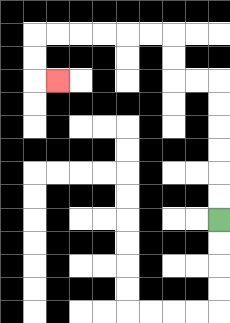{'start': '[9, 9]', 'end': '[2, 3]', 'path_directions': 'U,U,U,U,U,U,L,L,U,U,L,L,L,L,L,L,D,D,R', 'path_coordinates': '[[9, 9], [9, 8], [9, 7], [9, 6], [9, 5], [9, 4], [9, 3], [8, 3], [7, 3], [7, 2], [7, 1], [6, 1], [5, 1], [4, 1], [3, 1], [2, 1], [1, 1], [1, 2], [1, 3], [2, 3]]'}